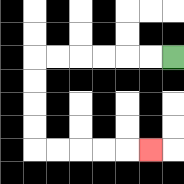{'start': '[7, 2]', 'end': '[6, 6]', 'path_directions': 'L,L,L,L,L,L,D,D,D,D,R,R,R,R,R', 'path_coordinates': '[[7, 2], [6, 2], [5, 2], [4, 2], [3, 2], [2, 2], [1, 2], [1, 3], [1, 4], [1, 5], [1, 6], [2, 6], [3, 6], [4, 6], [5, 6], [6, 6]]'}